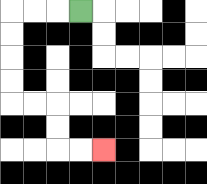{'start': '[3, 0]', 'end': '[4, 6]', 'path_directions': 'L,L,L,D,D,D,D,R,R,D,D,R,R', 'path_coordinates': '[[3, 0], [2, 0], [1, 0], [0, 0], [0, 1], [0, 2], [0, 3], [0, 4], [1, 4], [2, 4], [2, 5], [2, 6], [3, 6], [4, 6]]'}